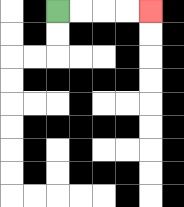{'start': '[2, 0]', 'end': '[6, 0]', 'path_directions': 'R,R,R,R', 'path_coordinates': '[[2, 0], [3, 0], [4, 0], [5, 0], [6, 0]]'}